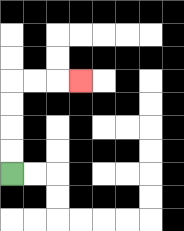{'start': '[0, 7]', 'end': '[3, 3]', 'path_directions': 'U,U,U,U,R,R,R', 'path_coordinates': '[[0, 7], [0, 6], [0, 5], [0, 4], [0, 3], [1, 3], [2, 3], [3, 3]]'}